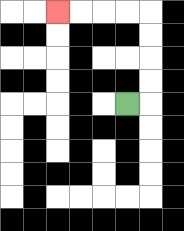{'start': '[5, 4]', 'end': '[2, 0]', 'path_directions': 'R,U,U,U,U,L,L,L,L', 'path_coordinates': '[[5, 4], [6, 4], [6, 3], [6, 2], [6, 1], [6, 0], [5, 0], [4, 0], [3, 0], [2, 0]]'}